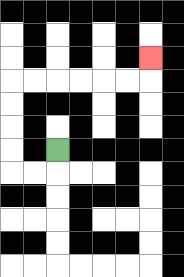{'start': '[2, 6]', 'end': '[6, 2]', 'path_directions': 'D,L,L,U,U,U,U,R,R,R,R,R,R,U', 'path_coordinates': '[[2, 6], [2, 7], [1, 7], [0, 7], [0, 6], [0, 5], [0, 4], [0, 3], [1, 3], [2, 3], [3, 3], [4, 3], [5, 3], [6, 3], [6, 2]]'}